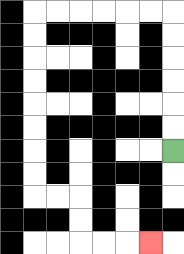{'start': '[7, 6]', 'end': '[6, 10]', 'path_directions': 'U,U,U,U,U,U,L,L,L,L,L,L,D,D,D,D,D,D,D,D,R,R,D,D,R,R,R', 'path_coordinates': '[[7, 6], [7, 5], [7, 4], [7, 3], [7, 2], [7, 1], [7, 0], [6, 0], [5, 0], [4, 0], [3, 0], [2, 0], [1, 0], [1, 1], [1, 2], [1, 3], [1, 4], [1, 5], [1, 6], [1, 7], [1, 8], [2, 8], [3, 8], [3, 9], [3, 10], [4, 10], [5, 10], [6, 10]]'}